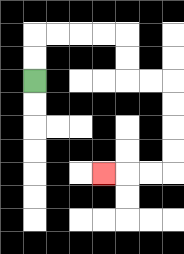{'start': '[1, 3]', 'end': '[4, 7]', 'path_directions': 'U,U,R,R,R,R,D,D,R,R,D,D,D,D,L,L,L', 'path_coordinates': '[[1, 3], [1, 2], [1, 1], [2, 1], [3, 1], [4, 1], [5, 1], [5, 2], [5, 3], [6, 3], [7, 3], [7, 4], [7, 5], [7, 6], [7, 7], [6, 7], [5, 7], [4, 7]]'}